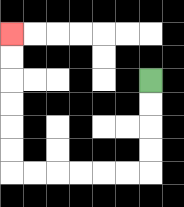{'start': '[6, 3]', 'end': '[0, 1]', 'path_directions': 'D,D,D,D,L,L,L,L,L,L,U,U,U,U,U,U', 'path_coordinates': '[[6, 3], [6, 4], [6, 5], [6, 6], [6, 7], [5, 7], [4, 7], [3, 7], [2, 7], [1, 7], [0, 7], [0, 6], [0, 5], [0, 4], [0, 3], [0, 2], [0, 1]]'}